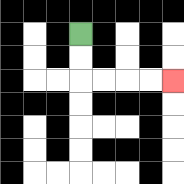{'start': '[3, 1]', 'end': '[7, 3]', 'path_directions': 'D,D,R,R,R,R', 'path_coordinates': '[[3, 1], [3, 2], [3, 3], [4, 3], [5, 3], [6, 3], [7, 3]]'}